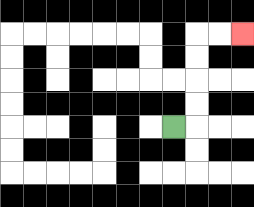{'start': '[7, 5]', 'end': '[10, 1]', 'path_directions': 'R,U,U,U,U,R,R', 'path_coordinates': '[[7, 5], [8, 5], [8, 4], [8, 3], [8, 2], [8, 1], [9, 1], [10, 1]]'}